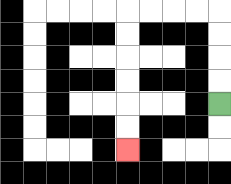{'start': '[9, 4]', 'end': '[5, 6]', 'path_directions': 'U,U,U,U,L,L,L,L,D,D,D,D,D,D', 'path_coordinates': '[[9, 4], [9, 3], [9, 2], [9, 1], [9, 0], [8, 0], [7, 0], [6, 0], [5, 0], [5, 1], [5, 2], [5, 3], [5, 4], [5, 5], [5, 6]]'}